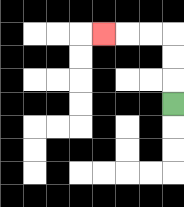{'start': '[7, 4]', 'end': '[4, 1]', 'path_directions': 'U,U,U,L,L,L', 'path_coordinates': '[[7, 4], [7, 3], [7, 2], [7, 1], [6, 1], [5, 1], [4, 1]]'}